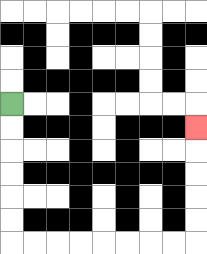{'start': '[0, 4]', 'end': '[8, 5]', 'path_directions': 'D,D,D,D,D,D,R,R,R,R,R,R,R,R,U,U,U,U,U', 'path_coordinates': '[[0, 4], [0, 5], [0, 6], [0, 7], [0, 8], [0, 9], [0, 10], [1, 10], [2, 10], [3, 10], [4, 10], [5, 10], [6, 10], [7, 10], [8, 10], [8, 9], [8, 8], [8, 7], [8, 6], [8, 5]]'}